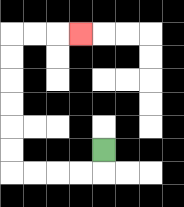{'start': '[4, 6]', 'end': '[3, 1]', 'path_directions': 'D,L,L,L,L,U,U,U,U,U,U,R,R,R', 'path_coordinates': '[[4, 6], [4, 7], [3, 7], [2, 7], [1, 7], [0, 7], [0, 6], [0, 5], [0, 4], [0, 3], [0, 2], [0, 1], [1, 1], [2, 1], [3, 1]]'}